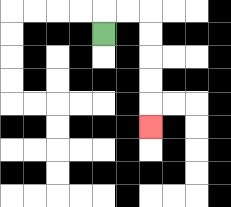{'start': '[4, 1]', 'end': '[6, 5]', 'path_directions': 'U,R,R,D,D,D,D,D', 'path_coordinates': '[[4, 1], [4, 0], [5, 0], [6, 0], [6, 1], [6, 2], [6, 3], [6, 4], [6, 5]]'}